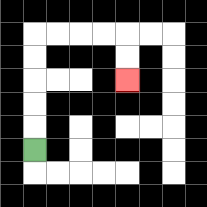{'start': '[1, 6]', 'end': '[5, 3]', 'path_directions': 'U,U,U,U,U,R,R,R,R,D,D', 'path_coordinates': '[[1, 6], [1, 5], [1, 4], [1, 3], [1, 2], [1, 1], [2, 1], [3, 1], [4, 1], [5, 1], [5, 2], [5, 3]]'}